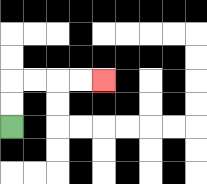{'start': '[0, 5]', 'end': '[4, 3]', 'path_directions': 'U,U,R,R,R,R', 'path_coordinates': '[[0, 5], [0, 4], [0, 3], [1, 3], [2, 3], [3, 3], [4, 3]]'}